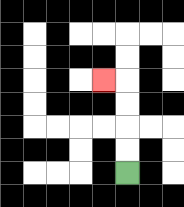{'start': '[5, 7]', 'end': '[4, 3]', 'path_directions': 'U,U,U,U,L', 'path_coordinates': '[[5, 7], [5, 6], [5, 5], [5, 4], [5, 3], [4, 3]]'}